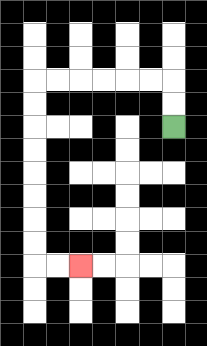{'start': '[7, 5]', 'end': '[3, 11]', 'path_directions': 'U,U,L,L,L,L,L,L,D,D,D,D,D,D,D,D,R,R', 'path_coordinates': '[[7, 5], [7, 4], [7, 3], [6, 3], [5, 3], [4, 3], [3, 3], [2, 3], [1, 3], [1, 4], [1, 5], [1, 6], [1, 7], [1, 8], [1, 9], [1, 10], [1, 11], [2, 11], [3, 11]]'}